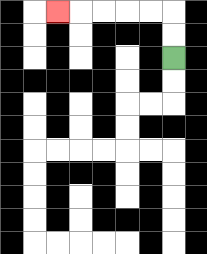{'start': '[7, 2]', 'end': '[2, 0]', 'path_directions': 'U,U,L,L,L,L,L', 'path_coordinates': '[[7, 2], [7, 1], [7, 0], [6, 0], [5, 0], [4, 0], [3, 0], [2, 0]]'}